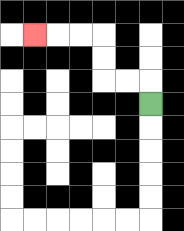{'start': '[6, 4]', 'end': '[1, 1]', 'path_directions': 'U,L,L,U,U,L,L,L', 'path_coordinates': '[[6, 4], [6, 3], [5, 3], [4, 3], [4, 2], [4, 1], [3, 1], [2, 1], [1, 1]]'}